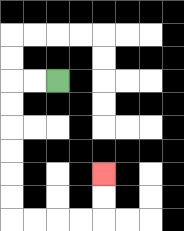{'start': '[2, 3]', 'end': '[4, 7]', 'path_directions': 'L,L,D,D,D,D,D,D,R,R,R,R,U,U', 'path_coordinates': '[[2, 3], [1, 3], [0, 3], [0, 4], [0, 5], [0, 6], [0, 7], [0, 8], [0, 9], [1, 9], [2, 9], [3, 9], [4, 9], [4, 8], [4, 7]]'}